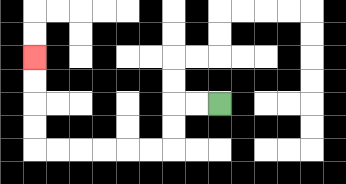{'start': '[9, 4]', 'end': '[1, 2]', 'path_directions': 'L,L,D,D,L,L,L,L,L,L,U,U,U,U', 'path_coordinates': '[[9, 4], [8, 4], [7, 4], [7, 5], [7, 6], [6, 6], [5, 6], [4, 6], [3, 6], [2, 6], [1, 6], [1, 5], [1, 4], [1, 3], [1, 2]]'}